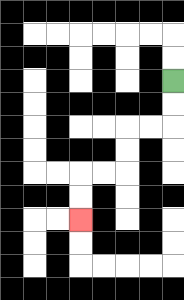{'start': '[7, 3]', 'end': '[3, 9]', 'path_directions': 'D,D,L,L,D,D,L,L,D,D', 'path_coordinates': '[[7, 3], [7, 4], [7, 5], [6, 5], [5, 5], [5, 6], [5, 7], [4, 7], [3, 7], [3, 8], [3, 9]]'}